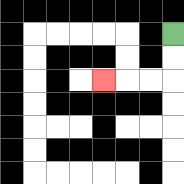{'start': '[7, 1]', 'end': '[4, 3]', 'path_directions': 'D,D,L,L,L', 'path_coordinates': '[[7, 1], [7, 2], [7, 3], [6, 3], [5, 3], [4, 3]]'}